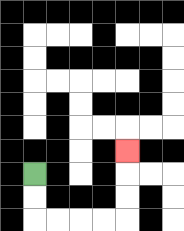{'start': '[1, 7]', 'end': '[5, 6]', 'path_directions': 'D,D,R,R,R,R,U,U,U', 'path_coordinates': '[[1, 7], [1, 8], [1, 9], [2, 9], [3, 9], [4, 9], [5, 9], [5, 8], [5, 7], [5, 6]]'}